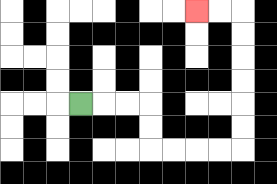{'start': '[3, 4]', 'end': '[8, 0]', 'path_directions': 'R,R,R,D,D,R,R,R,R,U,U,U,U,U,U,L,L', 'path_coordinates': '[[3, 4], [4, 4], [5, 4], [6, 4], [6, 5], [6, 6], [7, 6], [8, 6], [9, 6], [10, 6], [10, 5], [10, 4], [10, 3], [10, 2], [10, 1], [10, 0], [9, 0], [8, 0]]'}